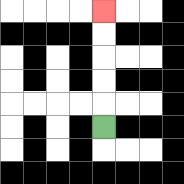{'start': '[4, 5]', 'end': '[4, 0]', 'path_directions': 'U,U,U,U,U', 'path_coordinates': '[[4, 5], [4, 4], [4, 3], [4, 2], [4, 1], [4, 0]]'}